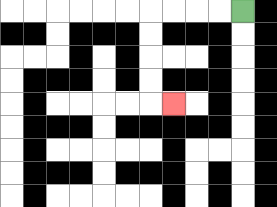{'start': '[10, 0]', 'end': '[7, 4]', 'path_directions': 'L,L,L,L,D,D,D,D,R', 'path_coordinates': '[[10, 0], [9, 0], [8, 0], [7, 0], [6, 0], [6, 1], [6, 2], [6, 3], [6, 4], [7, 4]]'}